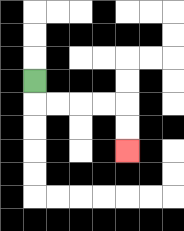{'start': '[1, 3]', 'end': '[5, 6]', 'path_directions': 'D,R,R,R,R,D,D', 'path_coordinates': '[[1, 3], [1, 4], [2, 4], [3, 4], [4, 4], [5, 4], [5, 5], [5, 6]]'}